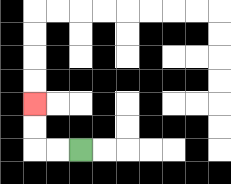{'start': '[3, 6]', 'end': '[1, 4]', 'path_directions': 'L,L,U,U', 'path_coordinates': '[[3, 6], [2, 6], [1, 6], [1, 5], [1, 4]]'}